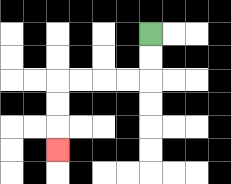{'start': '[6, 1]', 'end': '[2, 6]', 'path_directions': 'D,D,L,L,L,L,D,D,D', 'path_coordinates': '[[6, 1], [6, 2], [6, 3], [5, 3], [4, 3], [3, 3], [2, 3], [2, 4], [2, 5], [2, 6]]'}